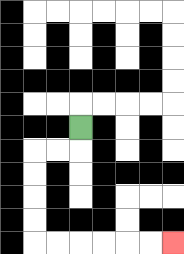{'start': '[3, 5]', 'end': '[7, 10]', 'path_directions': 'D,L,L,D,D,D,D,R,R,R,R,R,R', 'path_coordinates': '[[3, 5], [3, 6], [2, 6], [1, 6], [1, 7], [1, 8], [1, 9], [1, 10], [2, 10], [3, 10], [4, 10], [5, 10], [6, 10], [7, 10]]'}